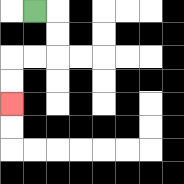{'start': '[1, 0]', 'end': '[0, 4]', 'path_directions': 'R,D,D,L,L,D,D', 'path_coordinates': '[[1, 0], [2, 0], [2, 1], [2, 2], [1, 2], [0, 2], [0, 3], [0, 4]]'}